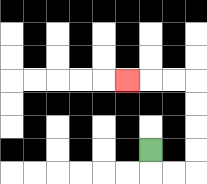{'start': '[6, 6]', 'end': '[5, 3]', 'path_directions': 'D,R,R,U,U,U,U,L,L,L', 'path_coordinates': '[[6, 6], [6, 7], [7, 7], [8, 7], [8, 6], [8, 5], [8, 4], [8, 3], [7, 3], [6, 3], [5, 3]]'}